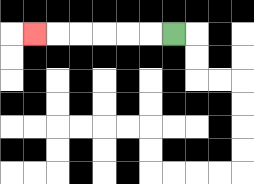{'start': '[7, 1]', 'end': '[1, 1]', 'path_directions': 'L,L,L,L,L,L', 'path_coordinates': '[[7, 1], [6, 1], [5, 1], [4, 1], [3, 1], [2, 1], [1, 1]]'}